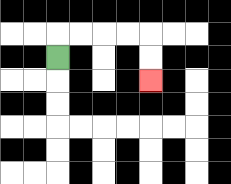{'start': '[2, 2]', 'end': '[6, 3]', 'path_directions': 'U,R,R,R,R,D,D', 'path_coordinates': '[[2, 2], [2, 1], [3, 1], [4, 1], [5, 1], [6, 1], [6, 2], [6, 3]]'}